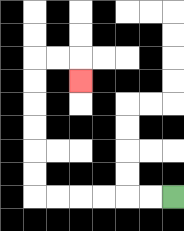{'start': '[7, 8]', 'end': '[3, 3]', 'path_directions': 'L,L,L,L,L,L,U,U,U,U,U,U,R,R,D', 'path_coordinates': '[[7, 8], [6, 8], [5, 8], [4, 8], [3, 8], [2, 8], [1, 8], [1, 7], [1, 6], [1, 5], [1, 4], [1, 3], [1, 2], [2, 2], [3, 2], [3, 3]]'}